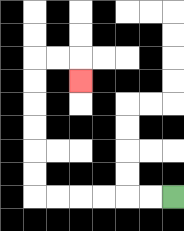{'start': '[7, 8]', 'end': '[3, 3]', 'path_directions': 'L,L,L,L,L,L,U,U,U,U,U,U,R,R,D', 'path_coordinates': '[[7, 8], [6, 8], [5, 8], [4, 8], [3, 8], [2, 8], [1, 8], [1, 7], [1, 6], [1, 5], [1, 4], [1, 3], [1, 2], [2, 2], [3, 2], [3, 3]]'}